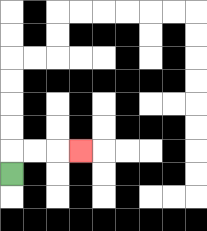{'start': '[0, 7]', 'end': '[3, 6]', 'path_directions': 'U,R,R,R', 'path_coordinates': '[[0, 7], [0, 6], [1, 6], [2, 6], [3, 6]]'}